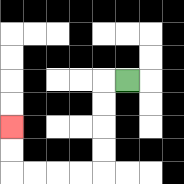{'start': '[5, 3]', 'end': '[0, 5]', 'path_directions': 'L,D,D,D,D,L,L,L,L,U,U', 'path_coordinates': '[[5, 3], [4, 3], [4, 4], [4, 5], [4, 6], [4, 7], [3, 7], [2, 7], [1, 7], [0, 7], [0, 6], [0, 5]]'}